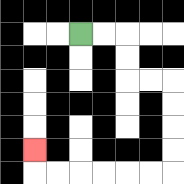{'start': '[3, 1]', 'end': '[1, 6]', 'path_directions': 'R,R,D,D,R,R,D,D,D,D,L,L,L,L,L,L,U', 'path_coordinates': '[[3, 1], [4, 1], [5, 1], [5, 2], [5, 3], [6, 3], [7, 3], [7, 4], [7, 5], [7, 6], [7, 7], [6, 7], [5, 7], [4, 7], [3, 7], [2, 7], [1, 7], [1, 6]]'}